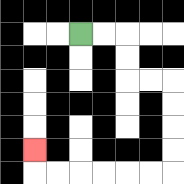{'start': '[3, 1]', 'end': '[1, 6]', 'path_directions': 'R,R,D,D,R,R,D,D,D,D,L,L,L,L,L,L,U', 'path_coordinates': '[[3, 1], [4, 1], [5, 1], [5, 2], [5, 3], [6, 3], [7, 3], [7, 4], [7, 5], [7, 6], [7, 7], [6, 7], [5, 7], [4, 7], [3, 7], [2, 7], [1, 7], [1, 6]]'}